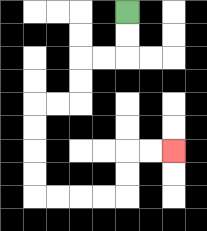{'start': '[5, 0]', 'end': '[7, 6]', 'path_directions': 'D,D,L,L,D,D,L,L,D,D,D,D,R,R,R,R,U,U,R,R', 'path_coordinates': '[[5, 0], [5, 1], [5, 2], [4, 2], [3, 2], [3, 3], [3, 4], [2, 4], [1, 4], [1, 5], [1, 6], [1, 7], [1, 8], [2, 8], [3, 8], [4, 8], [5, 8], [5, 7], [5, 6], [6, 6], [7, 6]]'}